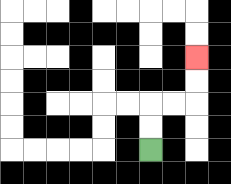{'start': '[6, 6]', 'end': '[8, 2]', 'path_directions': 'U,U,R,R,U,U', 'path_coordinates': '[[6, 6], [6, 5], [6, 4], [7, 4], [8, 4], [8, 3], [8, 2]]'}